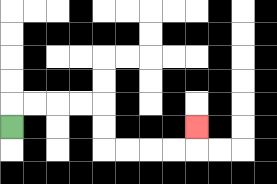{'start': '[0, 5]', 'end': '[8, 5]', 'path_directions': 'U,R,R,R,R,D,D,R,R,R,R,U', 'path_coordinates': '[[0, 5], [0, 4], [1, 4], [2, 4], [3, 4], [4, 4], [4, 5], [4, 6], [5, 6], [6, 6], [7, 6], [8, 6], [8, 5]]'}